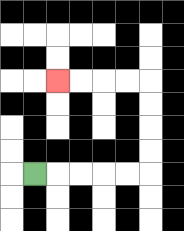{'start': '[1, 7]', 'end': '[2, 3]', 'path_directions': 'R,R,R,R,R,U,U,U,U,L,L,L,L', 'path_coordinates': '[[1, 7], [2, 7], [3, 7], [4, 7], [5, 7], [6, 7], [6, 6], [6, 5], [6, 4], [6, 3], [5, 3], [4, 3], [3, 3], [2, 3]]'}